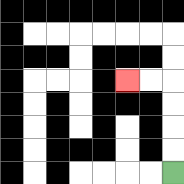{'start': '[7, 7]', 'end': '[5, 3]', 'path_directions': 'U,U,U,U,L,L', 'path_coordinates': '[[7, 7], [7, 6], [7, 5], [7, 4], [7, 3], [6, 3], [5, 3]]'}